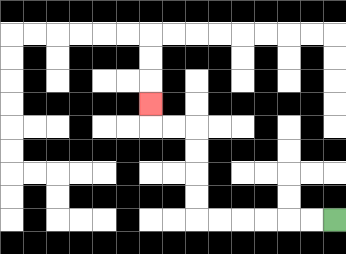{'start': '[14, 9]', 'end': '[6, 4]', 'path_directions': 'L,L,L,L,L,L,U,U,U,U,L,L,U', 'path_coordinates': '[[14, 9], [13, 9], [12, 9], [11, 9], [10, 9], [9, 9], [8, 9], [8, 8], [8, 7], [8, 6], [8, 5], [7, 5], [6, 5], [6, 4]]'}